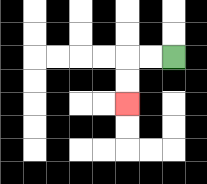{'start': '[7, 2]', 'end': '[5, 4]', 'path_directions': 'L,L,D,D', 'path_coordinates': '[[7, 2], [6, 2], [5, 2], [5, 3], [5, 4]]'}